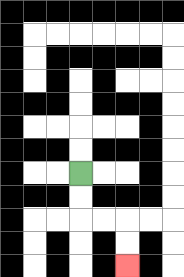{'start': '[3, 7]', 'end': '[5, 11]', 'path_directions': 'D,D,R,R,D,D', 'path_coordinates': '[[3, 7], [3, 8], [3, 9], [4, 9], [5, 9], [5, 10], [5, 11]]'}